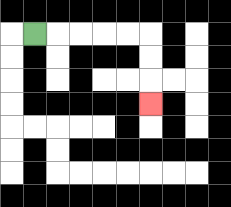{'start': '[1, 1]', 'end': '[6, 4]', 'path_directions': 'R,R,R,R,R,D,D,D', 'path_coordinates': '[[1, 1], [2, 1], [3, 1], [4, 1], [5, 1], [6, 1], [6, 2], [6, 3], [6, 4]]'}